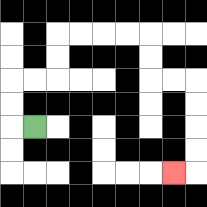{'start': '[1, 5]', 'end': '[7, 7]', 'path_directions': 'L,U,U,R,R,U,U,R,R,R,R,D,D,R,R,D,D,D,D,L', 'path_coordinates': '[[1, 5], [0, 5], [0, 4], [0, 3], [1, 3], [2, 3], [2, 2], [2, 1], [3, 1], [4, 1], [5, 1], [6, 1], [6, 2], [6, 3], [7, 3], [8, 3], [8, 4], [8, 5], [8, 6], [8, 7], [7, 7]]'}